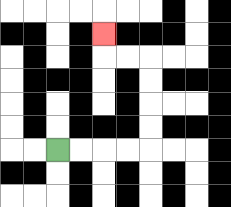{'start': '[2, 6]', 'end': '[4, 1]', 'path_directions': 'R,R,R,R,U,U,U,U,L,L,U', 'path_coordinates': '[[2, 6], [3, 6], [4, 6], [5, 6], [6, 6], [6, 5], [6, 4], [6, 3], [6, 2], [5, 2], [4, 2], [4, 1]]'}